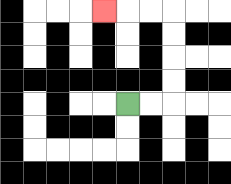{'start': '[5, 4]', 'end': '[4, 0]', 'path_directions': 'R,R,U,U,U,U,L,L,L', 'path_coordinates': '[[5, 4], [6, 4], [7, 4], [7, 3], [7, 2], [7, 1], [7, 0], [6, 0], [5, 0], [4, 0]]'}